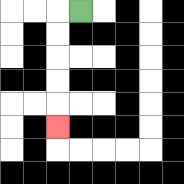{'start': '[3, 0]', 'end': '[2, 5]', 'path_directions': 'L,D,D,D,D,D', 'path_coordinates': '[[3, 0], [2, 0], [2, 1], [2, 2], [2, 3], [2, 4], [2, 5]]'}